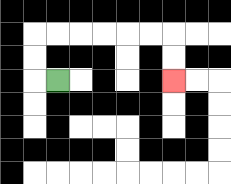{'start': '[2, 3]', 'end': '[7, 3]', 'path_directions': 'L,U,U,R,R,R,R,R,R,D,D', 'path_coordinates': '[[2, 3], [1, 3], [1, 2], [1, 1], [2, 1], [3, 1], [4, 1], [5, 1], [6, 1], [7, 1], [7, 2], [7, 3]]'}